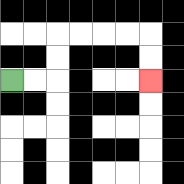{'start': '[0, 3]', 'end': '[6, 3]', 'path_directions': 'R,R,U,U,R,R,R,R,D,D', 'path_coordinates': '[[0, 3], [1, 3], [2, 3], [2, 2], [2, 1], [3, 1], [4, 1], [5, 1], [6, 1], [6, 2], [6, 3]]'}